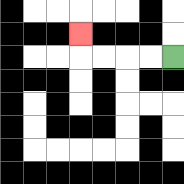{'start': '[7, 2]', 'end': '[3, 1]', 'path_directions': 'L,L,L,L,U', 'path_coordinates': '[[7, 2], [6, 2], [5, 2], [4, 2], [3, 2], [3, 1]]'}